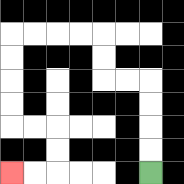{'start': '[6, 7]', 'end': '[0, 7]', 'path_directions': 'U,U,U,U,L,L,U,U,L,L,L,L,D,D,D,D,R,R,D,D,L,L', 'path_coordinates': '[[6, 7], [6, 6], [6, 5], [6, 4], [6, 3], [5, 3], [4, 3], [4, 2], [4, 1], [3, 1], [2, 1], [1, 1], [0, 1], [0, 2], [0, 3], [0, 4], [0, 5], [1, 5], [2, 5], [2, 6], [2, 7], [1, 7], [0, 7]]'}